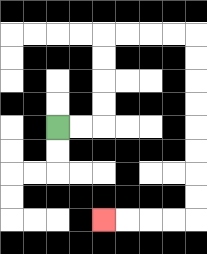{'start': '[2, 5]', 'end': '[4, 9]', 'path_directions': 'R,R,U,U,U,U,R,R,R,R,D,D,D,D,D,D,D,D,L,L,L,L', 'path_coordinates': '[[2, 5], [3, 5], [4, 5], [4, 4], [4, 3], [4, 2], [4, 1], [5, 1], [6, 1], [7, 1], [8, 1], [8, 2], [8, 3], [8, 4], [8, 5], [8, 6], [8, 7], [8, 8], [8, 9], [7, 9], [6, 9], [5, 9], [4, 9]]'}